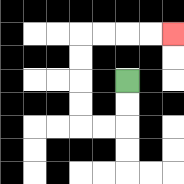{'start': '[5, 3]', 'end': '[7, 1]', 'path_directions': 'D,D,L,L,U,U,U,U,R,R,R,R', 'path_coordinates': '[[5, 3], [5, 4], [5, 5], [4, 5], [3, 5], [3, 4], [3, 3], [3, 2], [3, 1], [4, 1], [5, 1], [6, 1], [7, 1]]'}